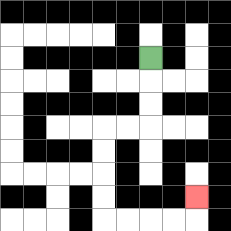{'start': '[6, 2]', 'end': '[8, 8]', 'path_directions': 'D,D,D,L,L,D,D,D,D,R,R,R,R,U', 'path_coordinates': '[[6, 2], [6, 3], [6, 4], [6, 5], [5, 5], [4, 5], [4, 6], [4, 7], [4, 8], [4, 9], [5, 9], [6, 9], [7, 9], [8, 9], [8, 8]]'}